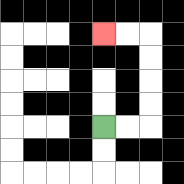{'start': '[4, 5]', 'end': '[4, 1]', 'path_directions': 'R,R,U,U,U,U,L,L', 'path_coordinates': '[[4, 5], [5, 5], [6, 5], [6, 4], [6, 3], [6, 2], [6, 1], [5, 1], [4, 1]]'}